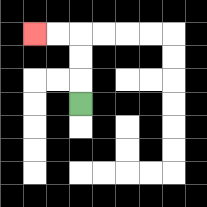{'start': '[3, 4]', 'end': '[1, 1]', 'path_directions': 'U,U,U,L,L', 'path_coordinates': '[[3, 4], [3, 3], [3, 2], [3, 1], [2, 1], [1, 1]]'}